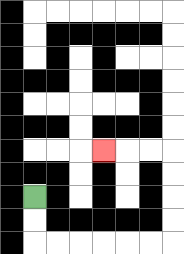{'start': '[1, 8]', 'end': '[4, 6]', 'path_directions': 'D,D,R,R,R,R,R,R,U,U,U,U,L,L,L', 'path_coordinates': '[[1, 8], [1, 9], [1, 10], [2, 10], [3, 10], [4, 10], [5, 10], [6, 10], [7, 10], [7, 9], [7, 8], [7, 7], [7, 6], [6, 6], [5, 6], [4, 6]]'}